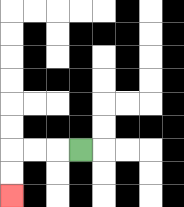{'start': '[3, 6]', 'end': '[0, 8]', 'path_directions': 'L,L,L,D,D', 'path_coordinates': '[[3, 6], [2, 6], [1, 6], [0, 6], [0, 7], [0, 8]]'}